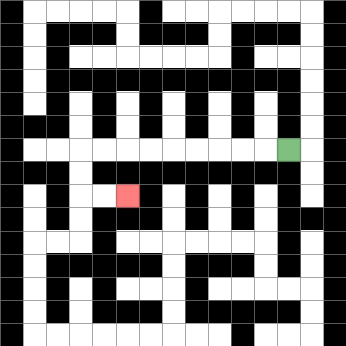{'start': '[12, 6]', 'end': '[5, 8]', 'path_directions': 'L,L,L,L,L,L,L,L,L,D,D,R,R', 'path_coordinates': '[[12, 6], [11, 6], [10, 6], [9, 6], [8, 6], [7, 6], [6, 6], [5, 6], [4, 6], [3, 6], [3, 7], [3, 8], [4, 8], [5, 8]]'}